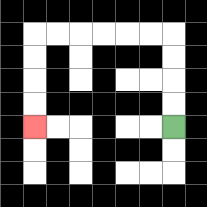{'start': '[7, 5]', 'end': '[1, 5]', 'path_directions': 'U,U,U,U,L,L,L,L,L,L,D,D,D,D', 'path_coordinates': '[[7, 5], [7, 4], [7, 3], [7, 2], [7, 1], [6, 1], [5, 1], [4, 1], [3, 1], [2, 1], [1, 1], [1, 2], [1, 3], [1, 4], [1, 5]]'}